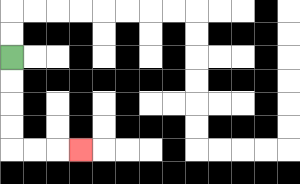{'start': '[0, 2]', 'end': '[3, 6]', 'path_directions': 'D,D,D,D,R,R,R', 'path_coordinates': '[[0, 2], [0, 3], [0, 4], [0, 5], [0, 6], [1, 6], [2, 6], [3, 6]]'}